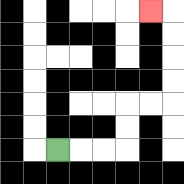{'start': '[2, 6]', 'end': '[6, 0]', 'path_directions': 'R,R,R,U,U,R,R,U,U,U,U,L', 'path_coordinates': '[[2, 6], [3, 6], [4, 6], [5, 6], [5, 5], [5, 4], [6, 4], [7, 4], [7, 3], [7, 2], [7, 1], [7, 0], [6, 0]]'}